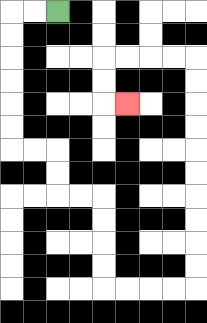{'start': '[2, 0]', 'end': '[5, 4]', 'path_directions': 'L,L,D,D,D,D,D,D,R,R,D,D,R,R,D,D,D,D,R,R,R,R,U,U,U,U,U,U,U,U,U,U,L,L,L,L,D,D,R', 'path_coordinates': '[[2, 0], [1, 0], [0, 0], [0, 1], [0, 2], [0, 3], [0, 4], [0, 5], [0, 6], [1, 6], [2, 6], [2, 7], [2, 8], [3, 8], [4, 8], [4, 9], [4, 10], [4, 11], [4, 12], [5, 12], [6, 12], [7, 12], [8, 12], [8, 11], [8, 10], [8, 9], [8, 8], [8, 7], [8, 6], [8, 5], [8, 4], [8, 3], [8, 2], [7, 2], [6, 2], [5, 2], [4, 2], [4, 3], [4, 4], [5, 4]]'}